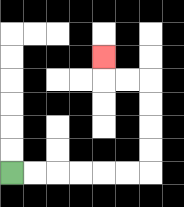{'start': '[0, 7]', 'end': '[4, 2]', 'path_directions': 'R,R,R,R,R,R,U,U,U,U,L,L,U', 'path_coordinates': '[[0, 7], [1, 7], [2, 7], [3, 7], [4, 7], [5, 7], [6, 7], [6, 6], [6, 5], [6, 4], [6, 3], [5, 3], [4, 3], [4, 2]]'}